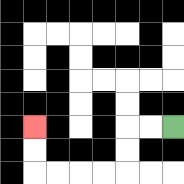{'start': '[7, 5]', 'end': '[1, 5]', 'path_directions': 'L,L,D,D,L,L,L,L,U,U', 'path_coordinates': '[[7, 5], [6, 5], [5, 5], [5, 6], [5, 7], [4, 7], [3, 7], [2, 7], [1, 7], [1, 6], [1, 5]]'}